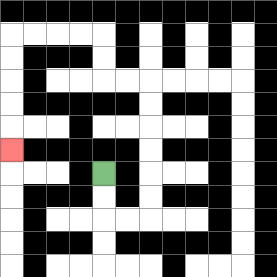{'start': '[4, 7]', 'end': '[0, 6]', 'path_directions': 'D,D,R,R,U,U,U,U,U,U,L,L,U,U,L,L,L,L,D,D,D,D,D', 'path_coordinates': '[[4, 7], [4, 8], [4, 9], [5, 9], [6, 9], [6, 8], [6, 7], [6, 6], [6, 5], [6, 4], [6, 3], [5, 3], [4, 3], [4, 2], [4, 1], [3, 1], [2, 1], [1, 1], [0, 1], [0, 2], [0, 3], [0, 4], [0, 5], [0, 6]]'}